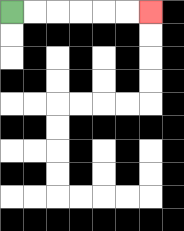{'start': '[0, 0]', 'end': '[6, 0]', 'path_directions': 'R,R,R,R,R,R', 'path_coordinates': '[[0, 0], [1, 0], [2, 0], [3, 0], [4, 0], [5, 0], [6, 0]]'}